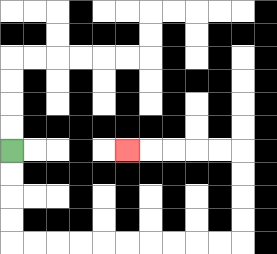{'start': '[0, 6]', 'end': '[5, 6]', 'path_directions': 'D,D,D,D,R,R,R,R,R,R,R,R,R,R,U,U,U,U,L,L,L,L,L', 'path_coordinates': '[[0, 6], [0, 7], [0, 8], [0, 9], [0, 10], [1, 10], [2, 10], [3, 10], [4, 10], [5, 10], [6, 10], [7, 10], [8, 10], [9, 10], [10, 10], [10, 9], [10, 8], [10, 7], [10, 6], [9, 6], [8, 6], [7, 6], [6, 6], [5, 6]]'}